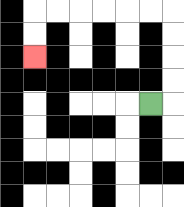{'start': '[6, 4]', 'end': '[1, 2]', 'path_directions': 'R,U,U,U,U,L,L,L,L,L,L,D,D', 'path_coordinates': '[[6, 4], [7, 4], [7, 3], [7, 2], [7, 1], [7, 0], [6, 0], [5, 0], [4, 0], [3, 0], [2, 0], [1, 0], [1, 1], [1, 2]]'}